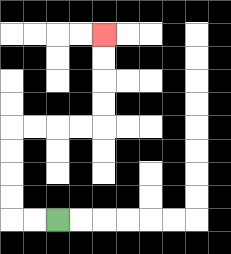{'start': '[2, 9]', 'end': '[4, 1]', 'path_directions': 'L,L,U,U,U,U,R,R,R,R,U,U,U,U', 'path_coordinates': '[[2, 9], [1, 9], [0, 9], [0, 8], [0, 7], [0, 6], [0, 5], [1, 5], [2, 5], [3, 5], [4, 5], [4, 4], [4, 3], [4, 2], [4, 1]]'}